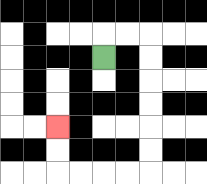{'start': '[4, 2]', 'end': '[2, 5]', 'path_directions': 'U,R,R,D,D,D,D,D,D,L,L,L,L,U,U', 'path_coordinates': '[[4, 2], [4, 1], [5, 1], [6, 1], [6, 2], [6, 3], [6, 4], [6, 5], [6, 6], [6, 7], [5, 7], [4, 7], [3, 7], [2, 7], [2, 6], [2, 5]]'}